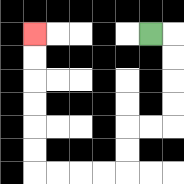{'start': '[6, 1]', 'end': '[1, 1]', 'path_directions': 'R,D,D,D,D,L,L,D,D,L,L,L,L,U,U,U,U,U,U', 'path_coordinates': '[[6, 1], [7, 1], [7, 2], [7, 3], [7, 4], [7, 5], [6, 5], [5, 5], [5, 6], [5, 7], [4, 7], [3, 7], [2, 7], [1, 7], [1, 6], [1, 5], [1, 4], [1, 3], [1, 2], [1, 1]]'}